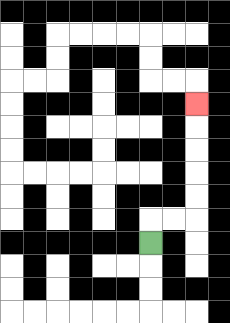{'start': '[6, 10]', 'end': '[8, 4]', 'path_directions': 'U,R,R,U,U,U,U,U', 'path_coordinates': '[[6, 10], [6, 9], [7, 9], [8, 9], [8, 8], [8, 7], [8, 6], [8, 5], [8, 4]]'}